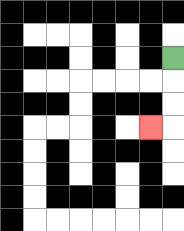{'start': '[7, 2]', 'end': '[6, 5]', 'path_directions': 'D,D,D,L', 'path_coordinates': '[[7, 2], [7, 3], [7, 4], [7, 5], [6, 5]]'}